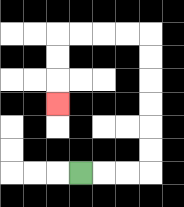{'start': '[3, 7]', 'end': '[2, 4]', 'path_directions': 'R,R,R,U,U,U,U,U,U,L,L,L,L,D,D,D', 'path_coordinates': '[[3, 7], [4, 7], [5, 7], [6, 7], [6, 6], [6, 5], [6, 4], [6, 3], [6, 2], [6, 1], [5, 1], [4, 1], [3, 1], [2, 1], [2, 2], [2, 3], [2, 4]]'}